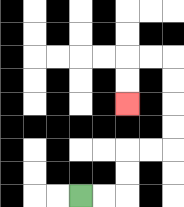{'start': '[3, 8]', 'end': '[5, 4]', 'path_directions': 'R,R,U,U,R,R,U,U,U,U,L,L,D,D', 'path_coordinates': '[[3, 8], [4, 8], [5, 8], [5, 7], [5, 6], [6, 6], [7, 6], [7, 5], [7, 4], [7, 3], [7, 2], [6, 2], [5, 2], [5, 3], [5, 4]]'}